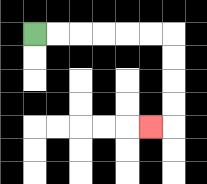{'start': '[1, 1]', 'end': '[6, 5]', 'path_directions': 'R,R,R,R,R,R,D,D,D,D,L', 'path_coordinates': '[[1, 1], [2, 1], [3, 1], [4, 1], [5, 1], [6, 1], [7, 1], [7, 2], [7, 3], [7, 4], [7, 5], [6, 5]]'}